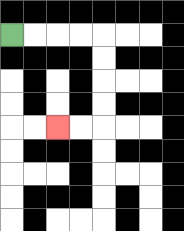{'start': '[0, 1]', 'end': '[2, 5]', 'path_directions': 'R,R,R,R,D,D,D,D,L,L', 'path_coordinates': '[[0, 1], [1, 1], [2, 1], [3, 1], [4, 1], [4, 2], [4, 3], [4, 4], [4, 5], [3, 5], [2, 5]]'}